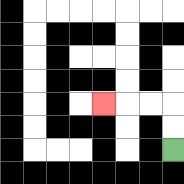{'start': '[7, 6]', 'end': '[4, 4]', 'path_directions': 'U,U,L,L,L', 'path_coordinates': '[[7, 6], [7, 5], [7, 4], [6, 4], [5, 4], [4, 4]]'}